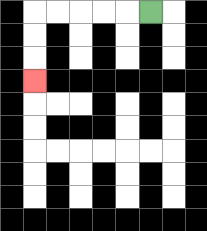{'start': '[6, 0]', 'end': '[1, 3]', 'path_directions': 'L,L,L,L,L,D,D,D', 'path_coordinates': '[[6, 0], [5, 0], [4, 0], [3, 0], [2, 0], [1, 0], [1, 1], [1, 2], [1, 3]]'}